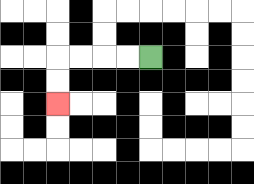{'start': '[6, 2]', 'end': '[2, 4]', 'path_directions': 'L,L,L,L,D,D', 'path_coordinates': '[[6, 2], [5, 2], [4, 2], [3, 2], [2, 2], [2, 3], [2, 4]]'}